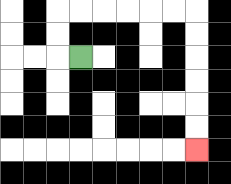{'start': '[3, 2]', 'end': '[8, 6]', 'path_directions': 'L,U,U,R,R,R,R,R,R,D,D,D,D,D,D', 'path_coordinates': '[[3, 2], [2, 2], [2, 1], [2, 0], [3, 0], [4, 0], [5, 0], [6, 0], [7, 0], [8, 0], [8, 1], [8, 2], [8, 3], [8, 4], [8, 5], [8, 6]]'}